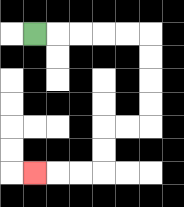{'start': '[1, 1]', 'end': '[1, 7]', 'path_directions': 'R,R,R,R,R,D,D,D,D,L,L,D,D,L,L,L', 'path_coordinates': '[[1, 1], [2, 1], [3, 1], [4, 1], [5, 1], [6, 1], [6, 2], [6, 3], [6, 4], [6, 5], [5, 5], [4, 5], [4, 6], [4, 7], [3, 7], [2, 7], [1, 7]]'}